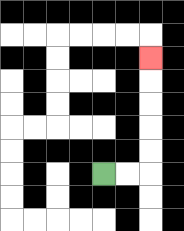{'start': '[4, 7]', 'end': '[6, 2]', 'path_directions': 'R,R,U,U,U,U,U', 'path_coordinates': '[[4, 7], [5, 7], [6, 7], [6, 6], [6, 5], [6, 4], [6, 3], [6, 2]]'}